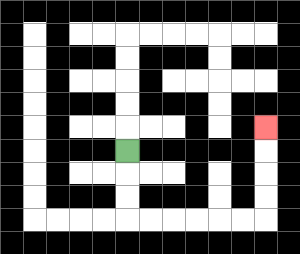{'start': '[5, 6]', 'end': '[11, 5]', 'path_directions': 'D,D,D,R,R,R,R,R,R,U,U,U,U', 'path_coordinates': '[[5, 6], [5, 7], [5, 8], [5, 9], [6, 9], [7, 9], [8, 9], [9, 9], [10, 9], [11, 9], [11, 8], [11, 7], [11, 6], [11, 5]]'}